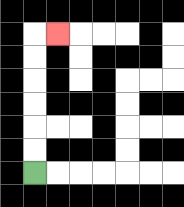{'start': '[1, 7]', 'end': '[2, 1]', 'path_directions': 'U,U,U,U,U,U,R', 'path_coordinates': '[[1, 7], [1, 6], [1, 5], [1, 4], [1, 3], [1, 2], [1, 1], [2, 1]]'}